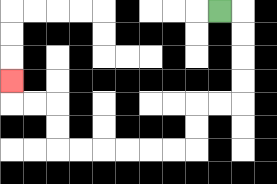{'start': '[9, 0]', 'end': '[0, 3]', 'path_directions': 'R,D,D,D,D,L,L,D,D,L,L,L,L,L,L,U,U,L,L,U', 'path_coordinates': '[[9, 0], [10, 0], [10, 1], [10, 2], [10, 3], [10, 4], [9, 4], [8, 4], [8, 5], [8, 6], [7, 6], [6, 6], [5, 6], [4, 6], [3, 6], [2, 6], [2, 5], [2, 4], [1, 4], [0, 4], [0, 3]]'}